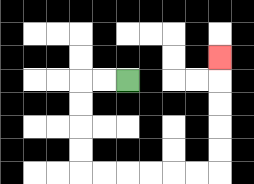{'start': '[5, 3]', 'end': '[9, 2]', 'path_directions': 'L,L,D,D,D,D,R,R,R,R,R,R,U,U,U,U,U', 'path_coordinates': '[[5, 3], [4, 3], [3, 3], [3, 4], [3, 5], [3, 6], [3, 7], [4, 7], [5, 7], [6, 7], [7, 7], [8, 7], [9, 7], [9, 6], [9, 5], [9, 4], [9, 3], [9, 2]]'}